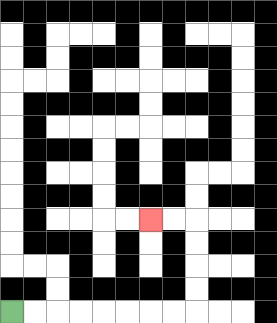{'start': '[0, 13]', 'end': '[6, 9]', 'path_directions': 'R,R,R,R,R,R,R,R,U,U,U,U,L,L', 'path_coordinates': '[[0, 13], [1, 13], [2, 13], [3, 13], [4, 13], [5, 13], [6, 13], [7, 13], [8, 13], [8, 12], [8, 11], [8, 10], [8, 9], [7, 9], [6, 9]]'}